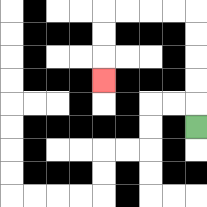{'start': '[8, 5]', 'end': '[4, 3]', 'path_directions': 'U,U,U,U,U,L,L,L,L,D,D,D', 'path_coordinates': '[[8, 5], [8, 4], [8, 3], [8, 2], [8, 1], [8, 0], [7, 0], [6, 0], [5, 0], [4, 0], [4, 1], [4, 2], [4, 3]]'}